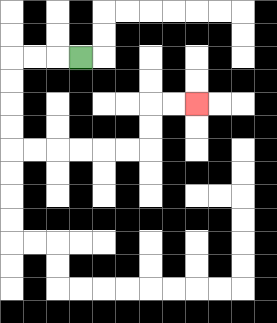{'start': '[3, 2]', 'end': '[8, 4]', 'path_directions': 'L,L,L,D,D,D,D,R,R,R,R,R,R,U,U,R,R', 'path_coordinates': '[[3, 2], [2, 2], [1, 2], [0, 2], [0, 3], [0, 4], [0, 5], [0, 6], [1, 6], [2, 6], [3, 6], [4, 6], [5, 6], [6, 6], [6, 5], [6, 4], [7, 4], [8, 4]]'}